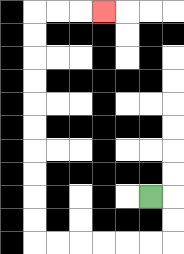{'start': '[6, 8]', 'end': '[4, 0]', 'path_directions': 'R,D,D,L,L,L,L,L,L,U,U,U,U,U,U,U,U,U,U,R,R,R', 'path_coordinates': '[[6, 8], [7, 8], [7, 9], [7, 10], [6, 10], [5, 10], [4, 10], [3, 10], [2, 10], [1, 10], [1, 9], [1, 8], [1, 7], [1, 6], [1, 5], [1, 4], [1, 3], [1, 2], [1, 1], [1, 0], [2, 0], [3, 0], [4, 0]]'}